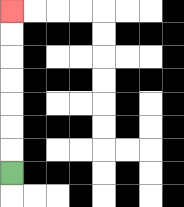{'start': '[0, 7]', 'end': '[0, 0]', 'path_directions': 'U,U,U,U,U,U,U', 'path_coordinates': '[[0, 7], [0, 6], [0, 5], [0, 4], [0, 3], [0, 2], [0, 1], [0, 0]]'}